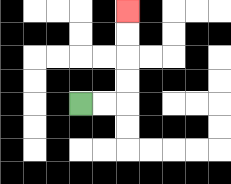{'start': '[3, 4]', 'end': '[5, 0]', 'path_directions': 'R,R,U,U,U,U', 'path_coordinates': '[[3, 4], [4, 4], [5, 4], [5, 3], [5, 2], [5, 1], [5, 0]]'}